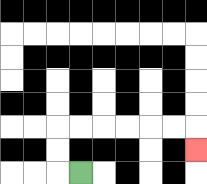{'start': '[3, 7]', 'end': '[8, 6]', 'path_directions': 'L,U,U,R,R,R,R,R,R,D', 'path_coordinates': '[[3, 7], [2, 7], [2, 6], [2, 5], [3, 5], [4, 5], [5, 5], [6, 5], [7, 5], [8, 5], [8, 6]]'}